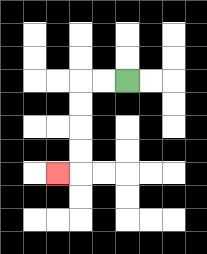{'start': '[5, 3]', 'end': '[2, 7]', 'path_directions': 'L,L,D,D,D,D,L', 'path_coordinates': '[[5, 3], [4, 3], [3, 3], [3, 4], [3, 5], [3, 6], [3, 7], [2, 7]]'}